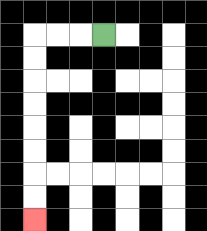{'start': '[4, 1]', 'end': '[1, 9]', 'path_directions': 'L,L,L,D,D,D,D,D,D,D,D', 'path_coordinates': '[[4, 1], [3, 1], [2, 1], [1, 1], [1, 2], [1, 3], [1, 4], [1, 5], [1, 6], [1, 7], [1, 8], [1, 9]]'}